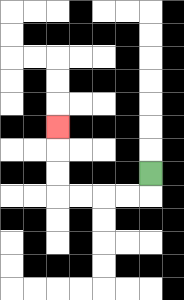{'start': '[6, 7]', 'end': '[2, 5]', 'path_directions': 'D,L,L,L,L,U,U,U', 'path_coordinates': '[[6, 7], [6, 8], [5, 8], [4, 8], [3, 8], [2, 8], [2, 7], [2, 6], [2, 5]]'}